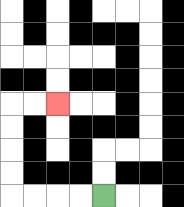{'start': '[4, 8]', 'end': '[2, 4]', 'path_directions': 'L,L,L,L,U,U,U,U,R,R', 'path_coordinates': '[[4, 8], [3, 8], [2, 8], [1, 8], [0, 8], [0, 7], [0, 6], [0, 5], [0, 4], [1, 4], [2, 4]]'}